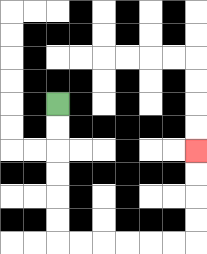{'start': '[2, 4]', 'end': '[8, 6]', 'path_directions': 'D,D,D,D,D,D,R,R,R,R,R,R,U,U,U,U', 'path_coordinates': '[[2, 4], [2, 5], [2, 6], [2, 7], [2, 8], [2, 9], [2, 10], [3, 10], [4, 10], [5, 10], [6, 10], [7, 10], [8, 10], [8, 9], [8, 8], [8, 7], [8, 6]]'}